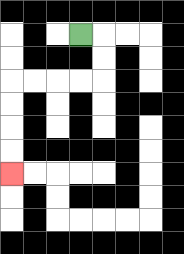{'start': '[3, 1]', 'end': '[0, 7]', 'path_directions': 'R,D,D,L,L,L,L,D,D,D,D', 'path_coordinates': '[[3, 1], [4, 1], [4, 2], [4, 3], [3, 3], [2, 3], [1, 3], [0, 3], [0, 4], [0, 5], [0, 6], [0, 7]]'}